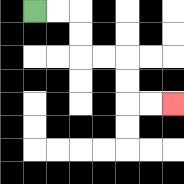{'start': '[1, 0]', 'end': '[7, 4]', 'path_directions': 'R,R,D,D,R,R,D,D,R,R', 'path_coordinates': '[[1, 0], [2, 0], [3, 0], [3, 1], [3, 2], [4, 2], [5, 2], [5, 3], [5, 4], [6, 4], [7, 4]]'}